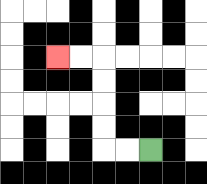{'start': '[6, 6]', 'end': '[2, 2]', 'path_directions': 'L,L,U,U,U,U,L,L', 'path_coordinates': '[[6, 6], [5, 6], [4, 6], [4, 5], [4, 4], [4, 3], [4, 2], [3, 2], [2, 2]]'}